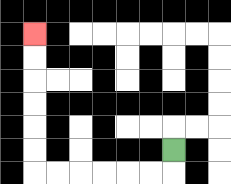{'start': '[7, 6]', 'end': '[1, 1]', 'path_directions': 'D,L,L,L,L,L,L,U,U,U,U,U,U', 'path_coordinates': '[[7, 6], [7, 7], [6, 7], [5, 7], [4, 7], [3, 7], [2, 7], [1, 7], [1, 6], [1, 5], [1, 4], [1, 3], [1, 2], [1, 1]]'}